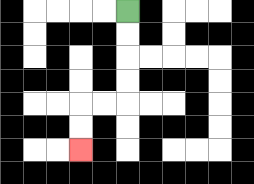{'start': '[5, 0]', 'end': '[3, 6]', 'path_directions': 'D,D,D,D,L,L,D,D', 'path_coordinates': '[[5, 0], [5, 1], [5, 2], [5, 3], [5, 4], [4, 4], [3, 4], [3, 5], [3, 6]]'}